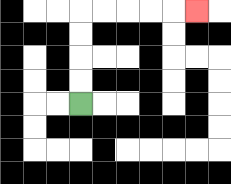{'start': '[3, 4]', 'end': '[8, 0]', 'path_directions': 'U,U,U,U,R,R,R,R,R', 'path_coordinates': '[[3, 4], [3, 3], [3, 2], [3, 1], [3, 0], [4, 0], [5, 0], [6, 0], [7, 0], [8, 0]]'}